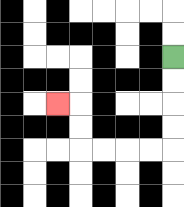{'start': '[7, 2]', 'end': '[2, 4]', 'path_directions': 'D,D,D,D,L,L,L,L,U,U,L', 'path_coordinates': '[[7, 2], [7, 3], [7, 4], [7, 5], [7, 6], [6, 6], [5, 6], [4, 6], [3, 6], [3, 5], [3, 4], [2, 4]]'}